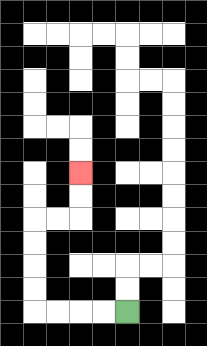{'start': '[5, 13]', 'end': '[3, 7]', 'path_directions': 'L,L,L,L,U,U,U,U,R,R,U,U', 'path_coordinates': '[[5, 13], [4, 13], [3, 13], [2, 13], [1, 13], [1, 12], [1, 11], [1, 10], [1, 9], [2, 9], [3, 9], [3, 8], [3, 7]]'}